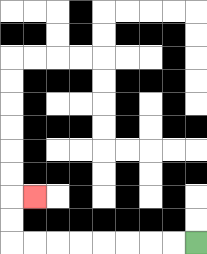{'start': '[8, 10]', 'end': '[1, 8]', 'path_directions': 'L,L,L,L,L,L,L,L,U,U,R', 'path_coordinates': '[[8, 10], [7, 10], [6, 10], [5, 10], [4, 10], [3, 10], [2, 10], [1, 10], [0, 10], [0, 9], [0, 8], [1, 8]]'}